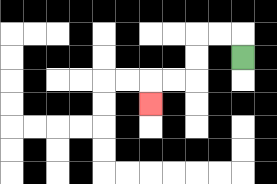{'start': '[10, 2]', 'end': '[6, 4]', 'path_directions': 'U,L,L,D,D,L,L,D', 'path_coordinates': '[[10, 2], [10, 1], [9, 1], [8, 1], [8, 2], [8, 3], [7, 3], [6, 3], [6, 4]]'}